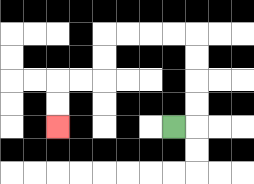{'start': '[7, 5]', 'end': '[2, 5]', 'path_directions': 'R,U,U,U,U,L,L,L,L,D,D,L,L,D,D', 'path_coordinates': '[[7, 5], [8, 5], [8, 4], [8, 3], [8, 2], [8, 1], [7, 1], [6, 1], [5, 1], [4, 1], [4, 2], [4, 3], [3, 3], [2, 3], [2, 4], [2, 5]]'}